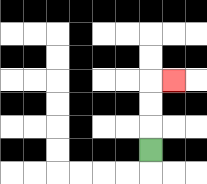{'start': '[6, 6]', 'end': '[7, 3]', 'path_directions': 'U,U,U,R', 'path_coordinates': '[[6, 6], [6, 5], [6, 4], [6, 3], [7, 3]]'}